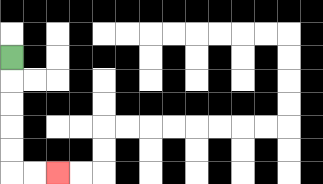{'start': '[0, 2]', 'end': '[2, 7]', 'path_directions': 'D,D,D,D,D,R,R', 'path_coordinates': '[[0, 2], [0, 3], [0, 4], [0, 5], [0, 6], [0, 7], [1, 7], [2, 7]]'}